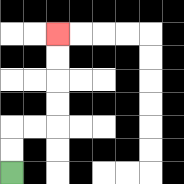{'start': '[0, 7]', 'end': '[2, 1]', 'path_directions': 'U,U,R,R,U,U,U,U', 'path_coordinates': '[[0, 7], [0, 6], [0, 5], [1, 5], [2, 5], [2, 4], [2, 3], [2, 2], [2, 1]]'}